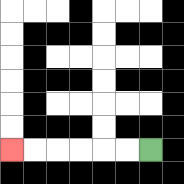{'start': '[6, 6]', 'end': '[0, 6]', 'path_directions': 'L,L,L,L,L,L', 'path_coordinates': '[[6, 6], [5, 6], [4, 6], [3, 6], [2, 6], [1, 6], [0, 6]]'}